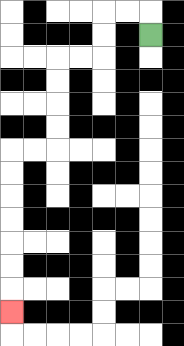{'start': '[6, 1]', 'end': '[0, 13]', 'path_directions': 'U,L,L,D,D,L,L,D,D,D,D,L,L,D,D,D,D,D,D,D', 'path_coordinates': '[[6, 1], [6, 0], [5, 0], [4, 0], [4, 1], [4, 2], [3, 2], [2, 2], [2, 3], [2, 4], [2, 5], [2, 6], [1, 6], [0, 6], [0, 7], [0, 8], [0, 9], [0, 10], [0, 11], [0, 12], [0, 13]]'}